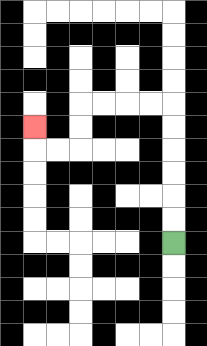{'start': '[7, 10]', 'end': '[1, 5]', 'path_directions': 'U,U,U,U,U,U,L,L,L,L,D,D,L,L,U', 'path_coordinates': '[[7, 10], [7, 9], [7, 8], [7, 7], [7, 6], [7, 5], [7, 4], [6, 4], [5, 4], [4, 4], [3, 4], [3, 5], [3, 6], [2, 6], [1, 6], [1, 5]]'}